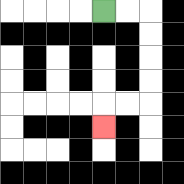{'start': '[4, 0]', 'end': '[4, 5]', 'path_directions': 'R,R,D,D,D,D,L,L,D', 'path_coordinates': '[[4, 0], [5, 0], [6, 0], [6, 1], [6, 2], [6, 3], [6, 4], [5, 4], [4, 4], [4, 5]]'}